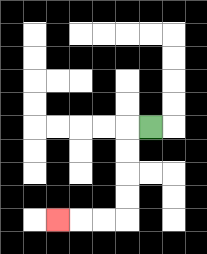{'start': '[6, 5]', 'end': '[2, 9]', 'path_directions': 'L,D,D,D,D,L,L,L', 'path_coordinates': '[[6, 5], [5, 5], [5, 6], [5, 7], [5, 8], [5, 9], [4, 9], [3, 9], [2, 9]]'}